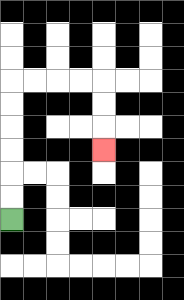{'start': '[0, 9]', 'end': '[4, 6]', 'path_directions': 'U,U,U,U,U,U,R,R,R,R,D,D,D', 'path_coordinates': '[[0, 9], [0, 8], [0, 7], [0, 6], [0, 5], [0, 4], [0, 3], [1, 3], [2, 3], [3, 3], [4, 3], [4, 4], [4, 5], [4, 6]]'}